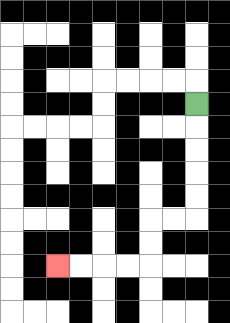{'start': '[8, 4]', 'end': '[2, 11]', 'path_directions': 'D,D,D,D,D,L,L,D,D,L,L,L,L', 'path_coordinates': '[[8, 4], [8, 5], [8, 6], [8, 7], [8, 8], [8, 9], [7, 9], [6, 9], [6, 10], [6, 11], [5, 11], [4, 11], [3, 11], [2, 11]]'}